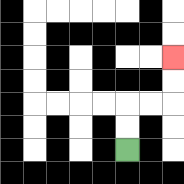{'start': '[5, 6]', 'end': '[7, 2]', 'path_directions': 'U,U,R,R,U,U', 'path_coordinates': '[[5, 6], [5, 5], [5, 4], [6, 4], [7, 4], [7, 3], [7, 2]]'}